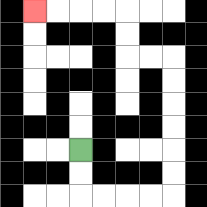{'start': '[3, 6]', 'end': '[1, 0]', 'path_directions': 'D,D,R,R,R,R,U,U,U,U,U,U,L,L,U,U,L,L,L,L', 'path_coordinates': '[[3, 6], [3, 7], [3, 8], [4, 8], [5, 8], [6, 8], [7, 8], [7, 7], [7, 6], [7, 5], [7, 4], [7, 3], [7, 2], [6, 2], [5, 2], [5, 1], [5, 0], [4, 0], [3, 0], [2, 0], [1, 0]]'}